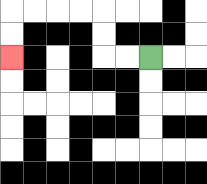{'start': '[6, 2]', 'end': '[0, 2]', 'path_directions': 'L,L,U,U,L,L,L,L,D,D', 'path_coordinates': '[[6, 2], [5, 2], [4, 2], [4, 1], [4, 0], [3, 0], [2, 0], [1, 0], [0, 0], [0, 1], [0, 2]]'}